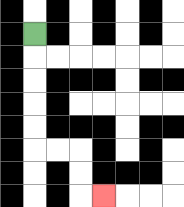{'start': '[1, 1]', 'end': '[4, 8]', 'path_directions': 'D,D,D,D,D,R,R,D,D,R', 'path_coordinates': '[[1, 1], [1, 2], [1, 3], [1, 4], [1, 5], [1, 6], [2, 6], [3, 6], [3, 7], [3, 8], [4, 8]]'}